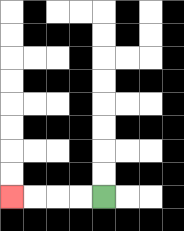{'start': '[4, 8]', 'end': '[0, 8]', 'path_directions': 'L,L,L,L', 'path_coordinates': '[[4, 8], [3, 8], [2, 8], [1, 8], [0, 8]]'}